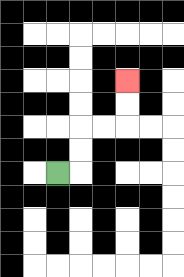{'start': '[2, 7]', 'end': '[5, 3]', 'path_directions': 'R,U,U,R,R,U,U', 'path_coordinates': '[[2, 7], [3, 7], [3, 6], [3, 5], [4, 5], [5, 5], [5, 4], [5, 3]]'}